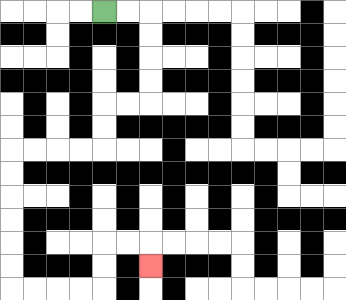{'start': '[4, 0]', 'end': '[6, 11]', 'path_directions': 'R,R,D,D,D,D,L,L,D,D,L,L,L,L,D,D,D,D,D,D,R,R,R,R,U,U,R,R,D', 'path_coordinates': '[[4, 0], [5, 0], [6, 0], [6, 1], [6, 2], [6, 3], [6, 4], [5, 4], [4, 4], [4, 5], [4, 6], [3, 6], [2, 6], [1, 6], [0, 6], [0, 7], [0, 8], [0, 9], [0, 10], [0, 11], [0, 12], [1, 12], [2, 12], [3, 12], [4, 12], [4, 11], [4, 10], [5, 10], [6, 10], [6, 11]]'}